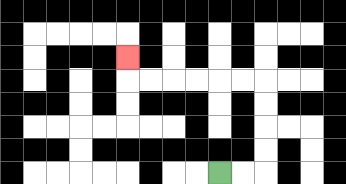{'start': '[9, 7]', 'end': '[5, 2]', 'path_directions': 'R,R,U,U,U,U,L,L,L,L,L,L,U', 'path_coordinates': '[[9, 7], [10, 7], [11, 7], [11, 6], [11, 5], [11, 4], [11, 3], [10, 3], [9, 3], [8, 3], [7, 3], [6, 3], [5, 3], [5, 2]]'}